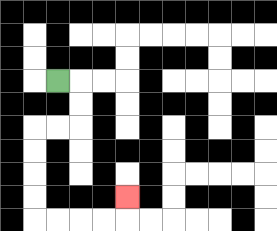{'start': '[2, 3]', 'end': '[5, 8]', 'path_directions': 'R,D,D,L,L,D,D,D,D,R,R,R,R,U', 'path_coordinates': '[[2, 3], [3, 3], [3, 4], [3, 5], [2, 5], [1, 5], [1, 6], [1, 7], [1, 8], [1, 9], [2, 9], [3, 9], [4, 9], [5, 9], [5, 8]]'}